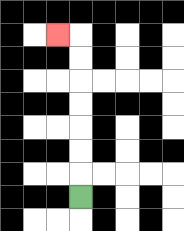{'start': '[3, 8]', 'end': '[2, 1]', 'path_directions': 'U,U,U,U,U,U,U,L', 'path_coordinates': '[[3, 8], [3, 7], [3, 6], [3, 5], [3, 4], [3, 3], [3, 2], [3, 1], [2, 1]]'}